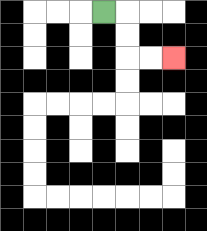{'start': '[4, 0]', 'end': '[7, 2]', 'path_directions': 'R,D,D,R,R', 'path_coordinates': '[[4, 0], [5, 0], [5, 1], [5, 2], [6, 2], [7, 2]]'}